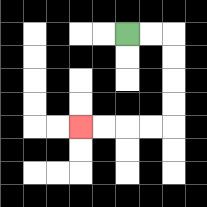{'start': '[5, 1]', 'end': '[3, 5]', 'path_directions': 'R,R,D,D,D,D,L,L,L,L', 'path_coordinates': '[[5, 1], [6, 1], [7, 1], [7, 2], [7, 3], [7, 4], [7, 5], [6, 5], [5, 5], [4, 5], [3, 5]]'}